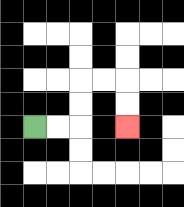{'start': '[1, 5]', 'end': '[5, 5]', 'path_directions': 'R,R,U,U,R,R,D,D', 'path_coordinates': '[[1, 5], [2, 5], [3, 5], [3, 4], [3, 3], [4, 3], [5, 3], [5, 4], [5, 5]]'}